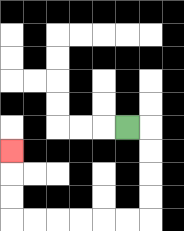{'start': '[5, 5]', 'end': '[0, 6]', 'path_directions': 'R,D,D,D,D,L,L,L,L,L,L,U,U,U', 'path_coordinates': '[[5, 5], [6, 5], [6, 6], [6, 7], [6, 8], [6, 9], [5, 9], [4, 9], [3, 9], [2, 9], [1, 9], [0, 9], [0, 8], [0, 7], [0, 6]]'}